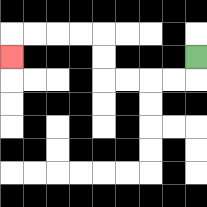{'start': '[8, 2]', 'end': '[0, 2]', 'path_directions': 'D,L,L,L,L,U,U,L,L,L,L,D', 'path_coordinates': '[[8, 2], [8, 3], [7, 3], [6, 3], [5, 3], [4, 3], [4, 2], [4, 1], [3, 1], [2, 1], [1, 1], [0, 1], [0, 2]]'}